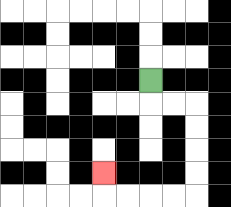{'start': '[6, 3]', 'end': '[4, 7]', 'path_directions': 'D,R,R,D,D,D,D,L,L,L,L,U', 'path_coordinates': '[[6, 3], [6, 4], [7, 4], [8, 4], [8, 5], [8, 6], [8, 7], [8, 8], [7, 8], [6, 8], [5, 8], [4, 8], [4, 7]]'}